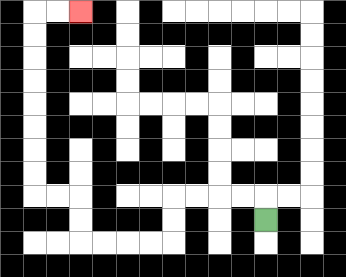{'start': '[11, 9]', 'end': '[3, 0]', 'path_directions': 'U,L,L,L,L,D,D,L,L,L,L,U,U,L,L,U,U,U,U,U,U,U,U,R,R', 'path_coordinates': '[[11, 9], [11, 8], [10, 8], [9, 8], [8, 8], [7, 8], [7, 9], [7, 10], [6, 10], [5, 10], [4, 10], [3, 10], [3, 9], [3, 8], [2, 8], [1, 8], [1, 7], [1, 6], [1, 5], [1, 4], [1, 3], [1, 2], [1, 1], [1, 0], [2, 0], [3, 0]]'}